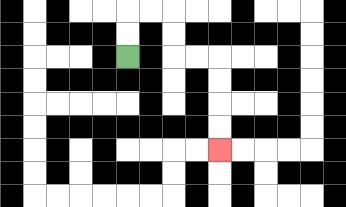{'start': '[5, 2]', 'end': '[9, 6]', 'path_directions': 'U,U,R,R,D,D,R,R,D,D,D,D', 'path_coordinates': '[[5, 2], [5, 1], [5, 0], [6, 0], [7, 0], [7, 1], [7, 2], [8, 2], [9, 2], [9, 3], [9, 4], [9, 5], [9, 6]]'}